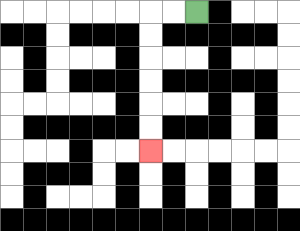{'start': '[8, 0]', 'end': '[6, 6]', 'path_directions': 'L,L,D,D,D,D,D,D', 'path_coordinates': '[[8, 0], [7, 0], [6, 0], [6, 1], [6, 2], [6, 3], [6, 4], [6, 5], [6, 6]]'}